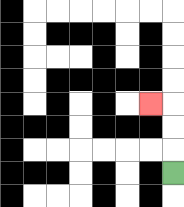{'start': '[7, 7]', 'end': '[6, 4]', 'path_directions': 'U,U,U,L', 'path_coordinates': '[[7, 7], [7, 6], [7, 5], [7, 4], [6, 4]]'}